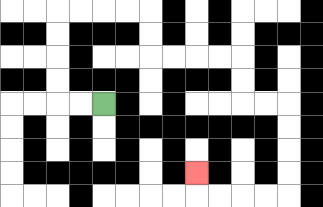{'start': '[4, 4]', 'end': '[8, 7]', 'path_directions': 'L,L,U,U,U,U,R,R,R,R,D,D,R,R,R,R,D,D,R,R,D,D,D,D,L,L,L,L,U', 'path_coordinates': '[[4, 4], [3, 4], [2, 4], [2, 3], [2, 2], [2, 1], [2, 0], [3, 0], [4, 0], [5, 0], [6, 0], [6, 1], [6, 2], [7, 2], [8, 2], [9, 2], [10, 2], [10, 3], [10, 4], [11, 4], [12, 4], [12, 5], [12, 6], [12, 7], [12, 8], [11, 8], [10, 8], [9, 8], [8, 8], [8, 7]]'}